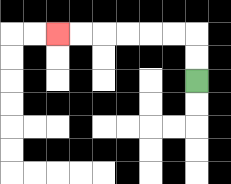{'start': '[8, 3]', 'end': '[2, 1]', 'path_directions': 'U,U,L,L,L,L,L,L', 'path_coordinates': '[[8, 3], [8, 2], [8, 1], [7, 1], [6, 1], [5, 1], [4, 1], [3, 1], [2, 1]]'}